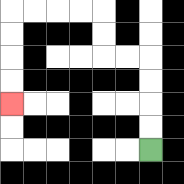{'start': '[6, 6]', 'end': '[0, 4]', 'path_directions': 'U,U,U,U,L,L,U,U,L,L,L,L,D,D,D,D', 'path_coordinates': '[[6, 6], [6, 5], [6, 4], [6, 3], [6, 2], [5, 2], [4, 2], [4, 1], [4, 0], [3, 0], [2, 0], [1, 0], [0, 0], [0, 1], [0, 2], [0, 3], [0, 4]]'}